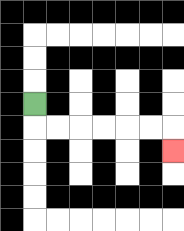{'start': '[1, 4]', 'end': '[7, 6]', 'path_directions': 'D,R,R,R,R,R,R,D', 'path_coordinates': '[[1, 4], [1, 5], [2, 5], [3, 5], [4, 5], [5, 5], [6, 5], [7, 5], [7, 6]]'}